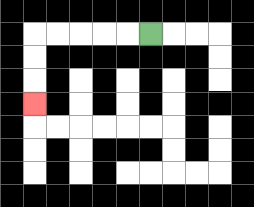{'start': '[6, 1]', 'end': '[1, 4]', 'path_directions': 'L,L,L,L,L,D,D,D', 'path_coordinates': '[[6, 1], [5, 1], [4, 1], [3, 1], [2, 1], [1, 1], [1, 2], [1, 3], [1, 4]]'}